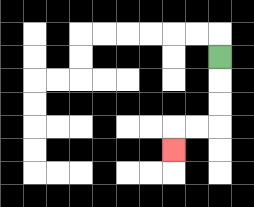{'start': '[9, 2]', 'end': '[7, 6]', 'path_directions': 'D,D,D,L,L,D', 'path_coordinates': '[[9, 2], [9, 3], [9, 4], [9, 5], [8, 5], [7, 5], [7, 6]]'}